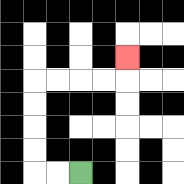{'start': '[3, 7]', 'end': '[5, 2]', 'path_directions': 'L,L,U,U,U,U,R,R,R,R,U', 'path_coordinates': '[[3, 7], [2, 7], [1, 7], [1, 6], [1, 5], [1, 4], [1, 3], [2, 3], [3, 3], [4, 3], [5, 3], [5, 2]]'}